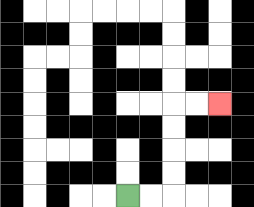{'start': '[5, 8]', 'end': '[9, 4]', 'path_directions': 'R,R,U,U,U,U,R,R', 'path_coordinates': '[[5, 8], [6, 8], [7, 8], [7, 7], [7, 6], [7, 5], [7, 4], [8, 4], [9, 4]]'}